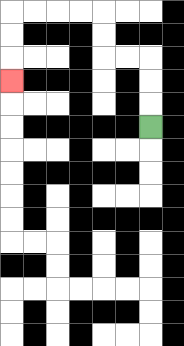{'start': '[6, 5]', 'end': '[0, 3]', 'path_directions': 'U,U,U,L,L,U,U,L,L,L,L,D,D,D', 'path_coordinates': '[[6, 5], [6, 4], [6, 3], [6, 2], [5, 2], [4, 2], [4, 1], [4, 0], [3, 0], [2, 0], [1, 0], [0, 0], [0, 1], [0, 2], [0, 3]]'}